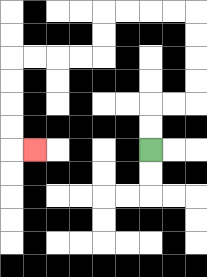{'start': '[6, 6]', 'end': '[1, 6]', 'path_directions': 'U,U,R,R,U,U,U,U,L,L,L,L,D,D,L,L,L,L,D,D,D,D,R', 'path_coordinates': '[[6, 6], [6, 5], [6, 4], [7, 4], [8, 4], [8, 3], [8, 2], [8, 1], [8, 0], [7, 0], [6, 0], [5, 0], [4, 0], [4, 1], [4, 2], [3, 2], [2, 2], [1, 2], [0, 2], [0, 3], [0, 4], [0, 5], [0, 6], [1, 6]]'}